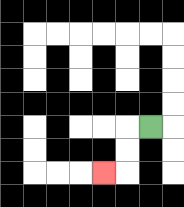{'start': '[6, 5]', 'end': '[4, 7]', 'path_directions': 'L,D,D,L', 'path_coordinates': '[[6, 5], [5, 5], [5, 6], [5, 7], [4, 7]]'}